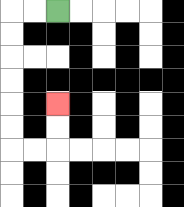{'start': '[2, 0]', 'end': '[2, 4]', 'path_directions': 'L,L,D,D,D,D,D,D,R,R,U,U', 'path_coordinates': '[[2, 0], [1, 0], [0, 0], [0, 1], [0, 2], [0, 3], [0, 4], [0, 5], [0, 6], [1, 6], [2, 6], [2, 5], [2, 4]]'}